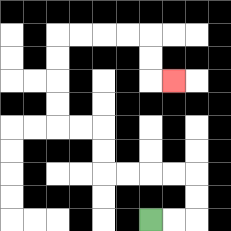{'start': '[6, 9]', 'end': '[7, 3]', 'path_directions': 'R,R,U,U,L,L,L,L,U,U,L,L,U,U,U,U,R,R,R,R,D,D,R', 'path_coordinates': '[[6, 9], [7, 9], [8, 9], [8, 8], [8, 7], [7, 7], [6, 7], [5, 7], [4, 7], [4, 6], [4, 5], [3, 5], [2, 5], [2, 4], [2, 3], [2, 2], [2, 1], [3, 1], [4, 1], [5, 1], [6, 1], [6, 2], [6, 3], [7, 3]]'}